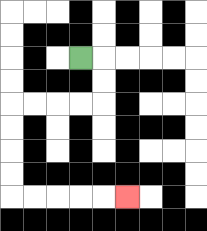{'start': '[3, 2]', 'end': '[5, 8]', 'path_directions': 'R,D,D,L,L,L,L,D,D,D,D,R,R,R,R,R', 'path_coordinates': '[[3, 2], [4, 2], [4, 3], [4, 4], [3, 4], [2, 4], [1, 4], [0, 4], [0, 5], [0, 6], [0, 7], [0, 8], [1, 8], [2, 8], [3, 8], [4, 8], [5, 8]]'}